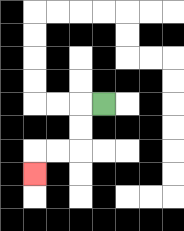{'start': '[4, 4]', 'end': '[1, 7]', 'path_directions': 'L,D,D,L,L,D', 'path_coordinates': '[[4, 4], [3, 4], [3, 5], [3, 6], [2, 6], [1, 6], [1, 7]]'}